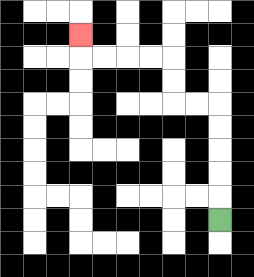{'start': '[9, 9]', 'end': '[3, 1]', 'path_directions': 'U,U,U,U,U,L,L,U,U,L,L,L,L,U', 'path_coordinates': '[[9, 9], [9, 8], [9, 7], [9, 6], [9, 5], [9, 4], [8, 4], [7, 4], [7, 3], [7, 2], [6, 2], [5, 2], [4, 2], [3, 2], [3, 1]]'}